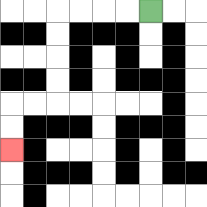{'start': '[6, 0]', 'end': '[0, 6]', 'path_directions': 'L,L,L,L,D,D,D,D,L,L,D,D', 'path_coordinates': '[[6, 0], [5, 0], [4, 0], [3, 0], [2, 0], [2, 1], [2, 2], [2, 3], [2, 4], [1, 4], [0, 4], [0, 5], [0, 6]]'}